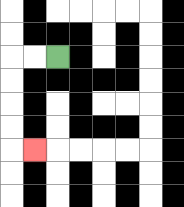{'start': '[2, 2]', 'end': '[1, 6]', 'path_directions': 'L,L,D,D,D,D,R', 'path_coordinates': '[[2, 2], [1, 2], [0, 2], [0, 3], [0, 4], [0, 5], [0, 6], [1, 6]]'}